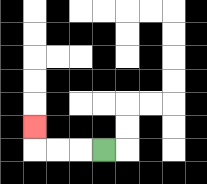{'start': '[4, 6]', 'end': '[1, 5]', 'path_directions': 'L,L,L,U', 'path_coordinates': '[[4, 6], [3, 6], [2, 6], [1, 6], [1, 5]]'}